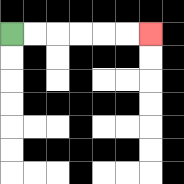{'start': '[0, 1]', 'end': '[6, 1]', 'path_directions': 'R,R,R,R,R,R', 'path_coordinates': '[[0, 1], [1, 1], [2, 1], [3, 1], [4, 1], [5, 1], [6, 1]]'}